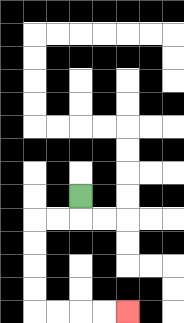{'start': '[3, 8]', 'end': '[5, 13]', 'path_directions': 'D,L,L,D,D,D,D,R,R,R,R', 'path_coordinates': '[[3, 8], [3, 9], [2, 9], [1, 9], [1, 10], [1, 11], [1, 12], [1, 13], [2, 13], [3, 13], [4, 13], [5, 13]]'}